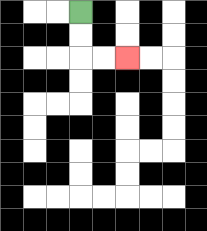{'start': '[3, 0]', 'end': '[5, 2]', 'path_directions': 'D,D,R,R', 'path_coordinates': '[[3, 0], [3, 1], [3, 2], [4, 2], [5, 2]]'}